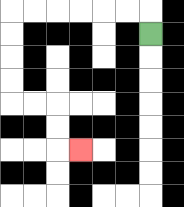{'start': '[6, 1]', 'end': '[3, 6]', 'path_directions': 'U,L,L,L,L,L,L,D,D,D,D,R,R,D,D,R', 'path_coordinates': '[[6, 1], [6, 0], [5, 0], [4, 0], [3, 0], [2, 0], [1, 0], [0, 0], [0, 1], [0, 2], [0, 3], [0, 4], [1, 4], [2, 4], [2, 5], [2, 6], [3, 6]]'}